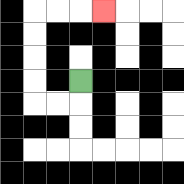{'start': '[3, 3]', 'end': '[4, 0]', 'path_directions': 'D,L,L,U,U,U,U,R,R,R', 'path_coordinates': '[[3, 3], [3, 4], [2, 4], [1, 4], [1, 3], [1, 2], [1, 1], [1, 0], [2, 0], [3, 0], [4, 0]]'}